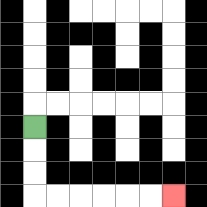{'start': '[1, 5]', 'end': '[7, 8]', 'path_directions': 'D,D,D,R,R,R,R,R,R', 'path_coordinates': '[[1, 5], [1, 6], [1, 7], [1, 8], [2, 8], [3, 8], [4, 8], [5, 8], [6, 8], [7, 8]]'}